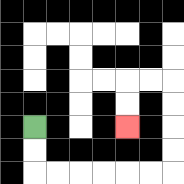{'start': '[1, 5]', 'end': '[5, 5]', 'path_directions': 'D,D,R,R,R,R,R,R,U,U,U,U,L,L,D,D', 'path_coordinates': '[[1, 5], [1, 6], [1, 7], [2, 7], [3, 7], [4, 7], [5, 7], [6, 7], [7, 7], [7, 6], [7, 5], [7, 4], [7, 3], [6, 3], [5, 3], [5, 4], [5, 5]]'}